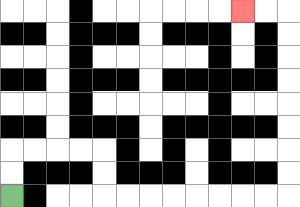{'start': '[0, 8]', 'end': '[10, 0]', 'path_directions': 'U,U,R,R,R,R,D,D,R,R,R,R,R,R,R,R,U,U,U,U,U,U,U,U,L,L', 'path_coordinates': '[[0, 8], [0, 7], [0, 6], [1, 6], [2, 6], [3, 6], [4, 6], [4, 7], [4, 8], [5, 8], [6, 8], [7, 8], [8, 8], [9, 8], [10, 8], [11, 8], [12, 8], [12, 7], [12, 6], [12, 5], [12, 4], [12, 3], [12, 2], [12, 1], [12, 0], [11, 0], [10, 0]]'}